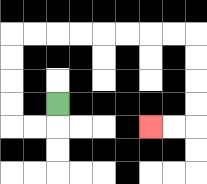{'start': '[2, 4]', 'end': '[6, 5]', 'path_directions': 'D,L,L,U,U,U,U,R,R,R,R,R,R,R,R,D,D,D,D,L,L', 'path_coordinates': '[[2, 4], [2, 5], [1, 5], [0, 5], [0, 4], [0, 3], [0, 2], [0, 1], [1, 1], [2, 1], [3, 1], [4, 1], [5, 1], [6, 1], [7, 1], [8, 1], [8, 2], [8, 3], [8, 4], [8, 5], [7, 5], [6, 5]]'}